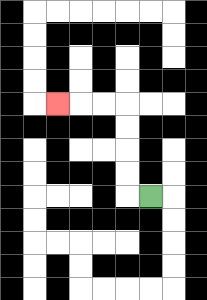{'start': '[6, 8]', 'end': '[2, 4]', 'path_directions': 'L,U,U,U,U,L,L,L', 'path_coordinates': '[[6, 8], [5, 8], [5, 7], [5, 6], [5, 5], [5, 4], [4, 4], [3, 4], [2, 4]]'}